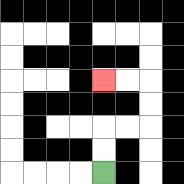{'start': '[4, 7]', 'end': '[4, 3]', 'path_directions': 'U,U,R,R,U,U,L,L', 'path_coordinates': '[[4, 7], [4, 6], [4, 5], [5, 5], [6, 5], [6, 4], [6, 3], [5, 3], [4, 3]]'}